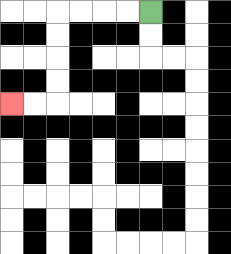{'start': '[6, 0]', 'end': '[0, 4]', 'path_directions': 'L,L,L,L,D,D,D,D,L,L', 'path_coordinates': '[[6, 0], [5, 0], [4, 0], [3, 0], [2, 0], [2, 1], [2, 2], [2, 3], [2, 4], [1, 4], [0, 4]]'}